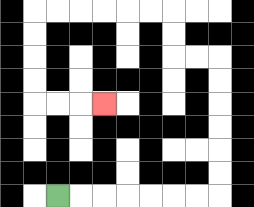{'start': '[2, 8]', 'end': '[4, 4]', 'path_directions': 'R,R,R,R,R,R,R,U,U,U,U,U,U,L,L,U,U,L,L,L,L,L,L,D,D,D,D,R,R,R', 'path_coordinates': '[[2, 8], [3, 8], [4, 8], [5, 8], [6, 8], [7, 8], [8, 8], [9, 8], [9, 7], [9, 6], [9, 5], [9, 4], [9, 3], [9, 2], [8, 2], [7, 2], [7, 1], [7, 0], [6, 0], [5, 0], [4, 0], [3, 0], [2, 0], [1, 0], [1, 1], [1, 2], [1, 3], [1, 4], [2, 4], [3, 4], [4, 4]]'}